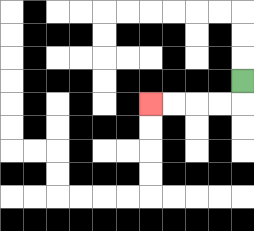{'start': '[10, 3]', 'end': '[6, 4]', 'path_directions': 'D,L,L,L,L', 'path_coordinates': '[[10, 3], [10, 4], [9, 4], [8, 4], [7, 4], [6, 4]]'}